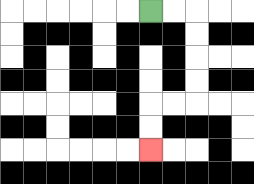{'start': '[6, 0]', 'end': '[6, 6]', 'path_directions': 'R,R,D,D,D,D,L,L,D,D', 'path_coordinates': '[[6, 0], [7, 0], [8, 0], [8, 1], [8, 2], [8, 3], [8, 4], [7, 4], [6, 4], [6, 5], [6, 6]]'}